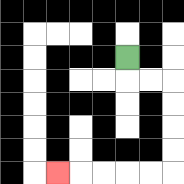{'start': '[5, 2]', 'end': '[2, 7]', 'path_directions': 'D,R,R,D,D,D,D,L,L,L,L,L', 'path_coordinates': '[[5, 2], [5, 3], [6, 3], [7, 3], [7, 4], [7, 5], [7, 6], [7, 7], [6, 7], [5, 7], [4, 7], [3, 7], [2, 7]]'}